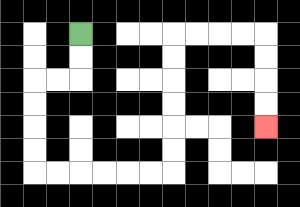{'start': '[3, 1]', 'end': '[11, 5]', 'path_directions': 'D,D,L,L,D,D,D,D,R,R,R,R,R,R,U,U,U,U,U,U,R,R,R,R,D,D,D,D', 'path_coordinates': '[[3, 1], [3, 2], [3, 3], [2, 3], [1, 3], [1, 4], [1, 5], [1, 6], [1, 7], [2, 7], [3, 7], [4, 7], [5, 7], [6, 7], [7, 7], [7, 6], [7, 5], [7, 4], [7, 3], [7, 2], [7, 1], [8, 1], [9, 1], [10, 1], [11, 1], [11, 2], [11, 3], [11, 4], [11, 5]]'}